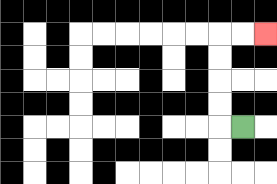{'start': '[10, 5]', 'end': '[11, 1]', 'path_directions': 'L,U,U,U,U,R,R', 'path_coordinates': '[[10, 5], [9, 5], [9, 4], [9, 3], [9, 2], [9, 1], [10, 1], [11, 1]]'}